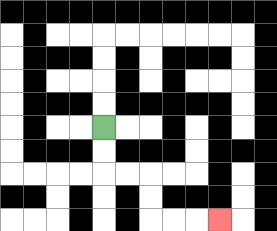{'start': '[4, 5]', 'end': '[9, 9]', 'path_directions': 'D,D,R,R,D,D,R,R,R', 'path_coordinates': '[[4, 5], [4, 6], [4, 7], [5, 7], [6, 7], [6, 8], [6, 9], [7, 9], [8, 9], [9, 9]]'}